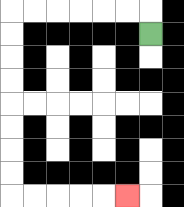{'start': '[6, 1]', 'end': '[5, 8]', 'path_directions': 'U,L,L,L,L,L,L,D,D,D,D,D,D,D,D,R,R,R,R,R', 'path_coordinates': '[[6, 1], [6, 0], [5, 0], [4, 0], [3, 0], [2, 0], [1, 0], [0, 0], [0, 1], [0, 2], [0, 3], [0, 4], [0, 5], [0, 6], [0, 7], [0, 8], [1, 8], [2, 8], [3, 8], [4, 8], [5, 8]]'}